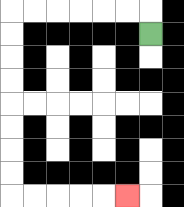{'start': '[6, 1]', 'end': '[5, 8]', 'path_directions': 'U,L,L,L,L,L,L,D,D,D,D,D,D,D,D,R,R,R,R,R', 'path_coordinates': '[[6, 1], [6, 0], [5, 0], [4, 0], [3, 0], [2, 0], [1, 0], [0, 0], [0, 1], [0, 2], [0, 3], [0, 4], [0, 5], [0, 6], [0, 7], [0, 8], [1, 8], [2, 8], [3, 8], [4, 8], [5, 8]]'}